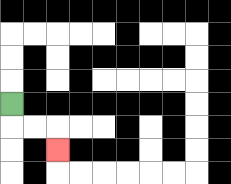{'start': '[0, 4]', 'end': '[2, 6]', 'path_directions': 'D,R,R,D', 'path_coordinates': '[[0, 4], [0, 5], [1, 5], [2, 5], [2, 6]]'}